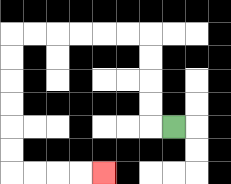{'start': '[7, 5]', 'end': '[4, 7]', 'path_directions': 'L,U,U,U,U,L,L,L,L,L,L,D,D,D,D,D,D,R,R,R,R', 'path_coordinates': '[[7, 5], [6, 5], [6, 4], [6, 3], [6, 2], [6, 1], [5, 1], [4, 1], [3, 1], [2, 1], [1, 1], [0, 1], [0, 2], [0, 3], [0, 4], [0, 5], [0, 6], [0, 7], [1, 7], [2, 7], [3, 7], [4, 7]]'}